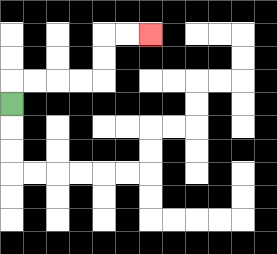{'start': '[0, 4]', 'end': '[6, 1]', 'path_directions': 'U,R,R,R,R,U,U,R,R', 'path_coordinates': '[[0, 4], [0, 3], [1, 3], [2, 3], [3, 3], [4, 3], [4, 2], [4, 1], [5, 1], [6, 1]]'}